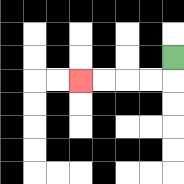{'start': '[7, 2]', 'end': '[3, 3]', 'path_directions': 'D,L,L,L,L', 'path_coordinates': '[[7, 2], [7, 3], [6, 3], [5, 3], [4, 3], [3, 3]]'}